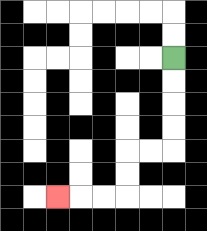{'start': '[7, 2]', 'end': '[2, 8]', 'path_directions': 'D,D,D,D,L,L,D,D,L,L,L', 'path_coordinates': '[[7, 2], [7, 3], [7, 4], [7, 5], [7, 6], [6, 6], [5, 6], [5, 7], [5, 8], [4, 8], [3, 8], [2, 8]]'}